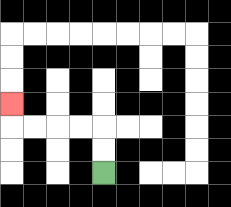{'start': '[4, 7]', 'end': '[0, 4]', 'path_directions': 'U,U,L,L,L,L,U', 'path_coordinates': '[[4, 7], [4, 6], [4, 5], [3, 5], [2, 5], [1, 5], [0, 5], [0, 4]]'}